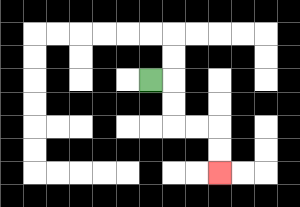{'start': '[6, 3]', 'end': '[9, 7]', 'path_directions': 'R,D,D,R,R,D,D', 'path_coordinates': '[[6, 3], [7, 3], [7, 4], [7, 5], [8, 5], [9, 5], [9, 6], [9, 7]]'}